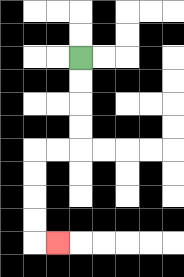{'start': '[3, 2]', 'end': '[2, 10]', 'path_directions': 'D,D,D,D,L,L,D,D,D,D,R', 'path_coordinates': '[[3, 2], [3, 3], [3, 4], [3, 5], [3, 6], [2, 6], [1, 6], [1, 7], [1, 8], [1, 9], [1, 10], [2, 10]]'}